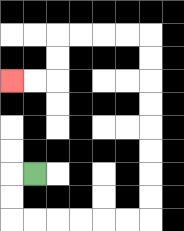{'start': '[1, 7]', 'end': '[0, 3]', 'path_directions': 'L,D,D,R,R,R,R,R,R,U,U,U,U,U,U,U,U,L,L,L,L,D,D,L,L', 'path_coordinates': '[[1, 7], [0, 7], [0, 8], [0, 9], [1, 9], [2, 9], [3, 9], [4, 9], [5, 9], [6, 9], [6, 8], [6, 7], [6, 6], [6, 5], [6, 4], [6, 3], [6, 2], [6, 1], [5, 1], [4, 1], [3, 1], [2, 1], [2, 2], [2, 3], [1, 3], [0, 3]]'}